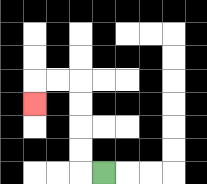{'start': '[4, 7]', 'end': '[1, 4]', 'path_directions': 'L,U,U,U,U,L,L,D', 'path_coordinates': '[[4, 7], [3, 7], [3, 6], [3, 5], [3, 4], [3, 3], [2, 3], [1, 3], [1, 4]]'}